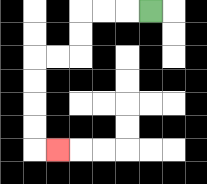{'start': '[6, 0]', 'end': '[2, 6]', 'path_directions': 'L,L,L,D,D,L,L,D,D,D,D,R', 'path_coordinates': '[[6, 0], [5, 0], [4, 0], [3, 0], [3, 1], [3, 2], [2, 2], [1, 2], [1, 3], [1, 4], [1, 5], [1, 6], [2, 6]]'}